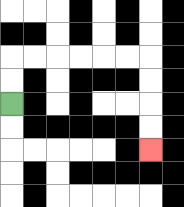{'start': '[0, 4]', 'end': '[6, 6]', 'path_directions': 'U,U,R,R,R,R,R,R,D,D,D,D', 'path_coordinates': '[[0, 4], [0, 3], [0, 2], [1, 2], [2, 2], [3, 2], [4, 2], [5, 2], [6, 2], [6, 3], [6, 4], [6, 5], [6, 6]]'}